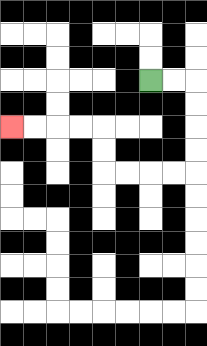{'start': '[6, 3]', 'end': '[0, 5]', 'path_directions': 'R,R,D,D,D,D,L,L,L,L,U,U,L,L,L,L', 'path_coordinates': '[[6, 3], [7, 3], [8, 3], [8, 4], [8, 5], [8, 6], [8, 7], [7, 7], [6, 7], [5, 7], [4, 7], [4, 6], [4, 5], [3, 5], [2, 5], [1, 5], [0, 5]]'}